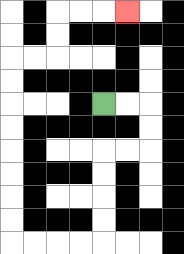{'start': '[4, 4]', 'end': '[5, 0]', 'path_directions': 'R,R,D,D,L,L,D,D,D,D,L,L,L,L,U,U,U,U,U,U,U,U,R,R,U,U,R,R,R', 'path_coordinates': '[[4, 4], [5, 4], [6, 4], [6, 5], [6, 6], [5, 6], [4, 6], [4, 7], [4, 8], [4, 9], [4, 10], [3, 10], [2, 10], [1, 10], [0, 10], [0, 9], [0, 8], [0, 7], [0, 6], [0, 5], [0, 4], [0, 3], [0, 2], [1, 2], [2, 2], [2, 1], [2, 0], [3, 0], [4, 0], [5, 0]]'}